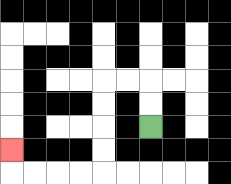{'start': '[6, 5]', 'end': '[0, 6]', 'path_directions': 'U,U,L,L,D,D,D,D,L,L,L,L,U', 'path_coordinates': '[[6, 5], [6, 4], [6, 3], [5, 3], [4, 3], [4, 4], [4, 5], [4, 6], [4, 7], [3, 7], [2, 7], [1, 7], [0, 7], [0, 6]]'}